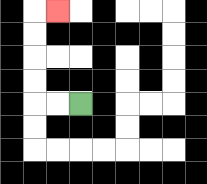{'start': '[3, 4]', 'end': '[2, 0]', 'path_directions': 'L,L,U,U,U,U,R', 'path_coordinates': '[[3, 4], [2, 4], [1, 4], [1, 3], [1, 2], [1, 1], [1, 0], [2, 0]]'}